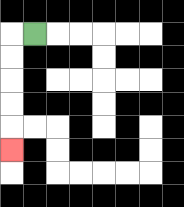{'start': '[1, 1]', 'end': '[0, 6]', 'path_directions': 'L,D,D,D,D,D', 'path_coordinates': '[[1, 1], [0, 1], [0, 2], [0, 3], [0, 4], [0, 5], [0, 6]]'}